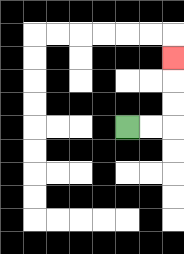{'start': '[5, 5]', 'end': '[7, 2]', 'path_directions': 'R,R,U,U,U', 'path_coordinates': '[[5, 5], [6, 5], [7, 5], [7, 4], [7, 3], [7, 2]]'}